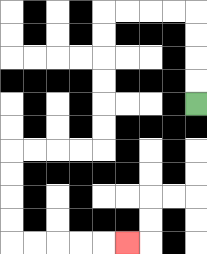{'start': '[8, 4]', 'end': '[5, 10]', 'path_directions': 'U,U,U,U,L,L,L,L,D,D,D,D,D,D,L,L,L,L,D,D,D,D,R,R,R,R,R', 'path_coordinates': '[[8, 4], [8, 3], [8, 2], [8, 1], [8, 0], [7, 0], [6, 0], [5, 0], [4, 0], [4, 1], [4, 2], [4, 3], [4, 4], [4, 5], [4, 6], [3, 6], [2, 6], [1, 6], [0, 6], [0, 7], [0, 8], [0, 9], [0, 10], [1, 10], [2, 10], [3, 10], [4, 10], [5, 10]]'}